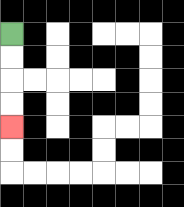{'start': '[0, 1]', 'end': '[0, 5]', 'path_directions': 'D,D,D,D', 'path_coordinates': '[[0, 1], [0, 2], [0, 3], [0, 4], [0, 5]]'}